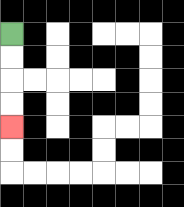{'start': '[0, 1]', 'end': '[0, 5]', 'path_directions': 'D,D,D,D', 'path_coordinates': '[[0, 1], [0, 2], [0, 3], [0, 4], [0, 5]]'}